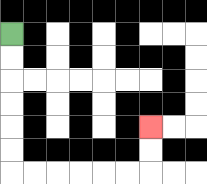{'start': '[0, 1]', 'end': '[6, 5]', 'path_directions': 'D,D,D,D,D,D,R,R,R,R,R,R,U,U', 'path_coordinates': '[[0, 1], [0, 2], [0, 3], [0, 4], [0, 5], [0, 6], [0, 7], [1, 7], [2, 7], [3, 7], [4, 7], [5, 7], [6, 7], [6, 6], [6, 5]]'}